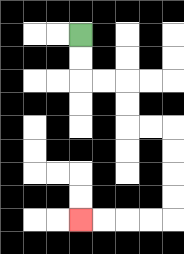{'start': '[3, 1]', 'end': '[3, 9]', 'path_directions': 'D,D,R,R,D,D,R,R,D,D,D,D,L,L,L,L', 'path_coordinates': '[[3, 1], [3, 2], [3, 3], [4, 3], [5, 3], [5, 4], [5, 5], [6, 5], [7, 5], [7, 6], [7, 7], [7, 8], [7, 9], [6, 9], [5, 9], [4, 9], [3, 9]]'}